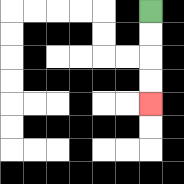{'start': '[6, 0]', 'end': '[6, 4]', 'path_directions': 'D,D,D,D', 'path_coordinates': '[[6, 0], [6, 1], [6, 2], [6, 3], [6, 4]]'}